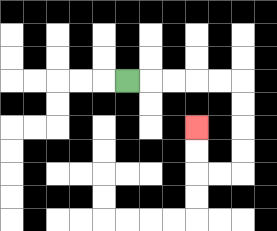{'start': '[5, 3]', 'end': '[8, 5]', 'path_directions': 'R,R,R,R,R,D,D,D,D,L,L,U,U', 'path_coordinates': '[[5, 3], [6, 3], [7, 3], [8, 3], [9, 3], [10, 3], [10, 4], [10, 5], [10, 6], [10, 7], [9, 7], [8, 7], [8, 6], [8, 5]]'}